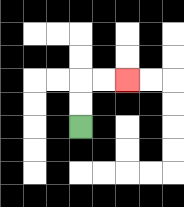{'start': '[3, 5]', 'end': '[5, 3]', 'path_directions': 'U,U,R,R', 'path_coordinates': '[[3, 5], [3, 4], [3, 3], [4, 3], [5, 3]]'}